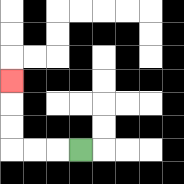{'start': '[3, 6]', 'end': '[0, 3]', 'path_directions': 'L,L,L,U,U,U', 'path_coordinates': '[[3, 6], [2, 6], [1, 6], [0, 6], [0, 5], [0, 4], [0, 3]]'}